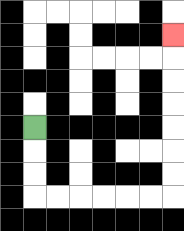{'start': '[1, 5]', 'end': '[7, 1]', 'path_directions': 'D,D,D,R,R,R,R,R,R,U,U,U,U,U,U,U', 'path_coordinates': '[[1, 5], [1, 6], [1, 7], [1, 8], [2, 8], [3, 8], [4, 8], [5, 8], [6, 8], [7, 8], [7, 7], [7, 6], [7, 5], [7, 4], [7, 3], [7, 2], [7, 1]]'}